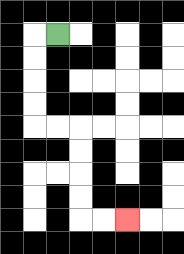{'start': '[2, 1]', 'end': '[5, 9]', 'path_directions': 'L,D,D,D,D,R,R,D,D,D,D,R,R', 'path_coordinates': '[[2, 1], [1, 1], [1, 2], [1, 3], [1, 4], [1, 5], [2, 5], [3, 5], [3, 6], [3, 7], [3, 8], [3, 9], [4, 9], [5, 9]]'}